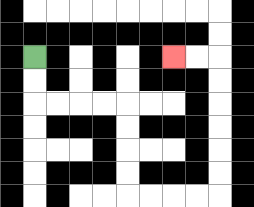{'start': '[1, 2]', 'end': '[7, 2]', 'path_directions': 'D,D,R,R,R,R,D,D,D,D,R,R,R,R,U,U,U,U,U,U,L,L', 'path_coordinates': '[[1, 2], [1, 3], [1, 4], [2, 4], [3, 4], [4, 4], [5, 4], [5, 5], [5, 6], [5, 7], [5, 8], [6, 8], [7, 8], [8, 8], [9, 8], [9, 7], [9, 6], [9, 5], [9, 4], [9, 3], [9, 2], [8, 2], [7, 2]]'}